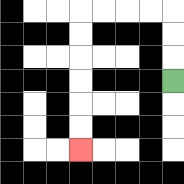{'start': '[7, 3]', 'end': '[3, 6]', 'path_directions': 'U,U,U,L,L,L,L,D,D,D,D,D,D', 'path_coordinates': '[[7, 3], [7, 2], [7, 1], [7, 0], [6, 0], [5, 0], [4, 0], [3, 0], [3, 1], [3, 2], [3, 3], [3, 4], [3, 5], [3, 6]]'}